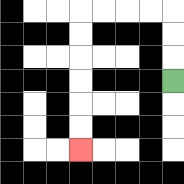{'start': '[7, 3]', 'end': '[3, 6]', 'path_directions': 'U,U,U,L,L,L,L,D,D,D,D,D,D', 'path_coordinates': '[[7, 3], [7, 2], [7, 1], [7, 0], [6, 0], [5, 0], [4, 0], [3, 0], [3, 1], [3, 2], [3, 3], [3, 4], [3, 5], [3, 6]]'}